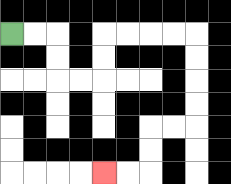{'start': '[0, 1]', 'end': '[4, 7]', 'path_directions': 'R,R,D,D,R,R,U,U,R,R,R,R,D,D,D,D,L,L,D,D,L,L', 'path_coordinates': '[[0, 1], [1, 1], [2, 1], [2, 2], [2, 3], [3, 3], [4, 3], [4, 2], [4, 1], [5, 1], [6, 1], [7, 1], [8, 1], [8, 2], [8, 3], [8, 4], [8, 5], [7, 5], [6, 5], [6, 6], [6, 7], [5, 7], [4, 7]]'}